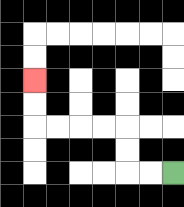{'start': '[7, 7]', 'end': '[1, 3]', 'path_directions': 'L,L,U,U,L,L,L,L,U,U', 'path_coordinates': '[[7, 7], [6, 7], [5, 7], [5, 6], [5, 5], [4, 5], [3, 5], [2, 5], [1, 5], [1, 4], [1, 3]]'}